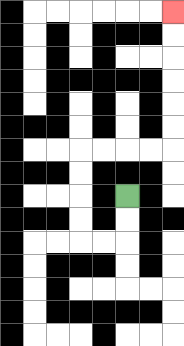{'start': '[5, 8]', 'end': '[7, 0]', 'path_directions': 'D,D,L,L,U,U,U,U,R,R,R,R,U,U,U,U,U,U', 'path_coordinates': '[[5, 8], [5, 9], [5, 10], [4, 10], [3, 10], [3, 9], [3, 8], [3, 7], [3, 6], [4, 6], [5, 6], [6, 6], [7, 6], [7, 5], [7, 4], [7, 3], [7, 2], [7, 1], [7, 0]]'}